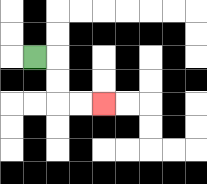{'start': '[1, 2]', 'end': '[4, 4]', 'path_directions': 'R,D,D,R,R', 'path_coordinates': '[[1, 2], [2, 2], [2, 3], [2, 4], [3, 4], [4, 4]]'}